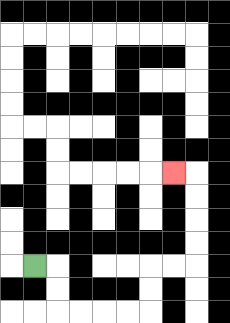{'start': '[1, 11]', 'end': '[7, 7]', 'path_directions': 'R,D,D,R,R,R,R,U,U,R,R,U,U,U,U,L', 'path_coordinates': '[[1, 11], [2, 11], [2, 12], [2, 13], [3, 13], [4, 13], [5, 13], [6, 13], [6, 12], [6, 11], [7, 11], [8, 11], [8, 10], [8, 9], [8, 8], [8, 7], [7, 7]]'}